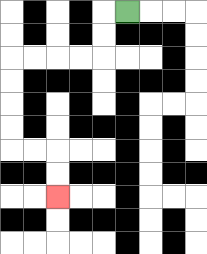{'start': '[5, 0]', 'end': '[2, 8]', 'path_directions': 'L,D,D,L,L,L,L,D,D,D,D,R,R,D,D', 'path_coordinates': '[[5, 0], [4, 0], [4, 1], [4, 2], [3, 2], [2, 2], [1, 2], [0, 2], [0, 3], [0, 4], [0, 5], [0, 6], [1, 6], [2, 6], [2, 7], [2, 8]]'}